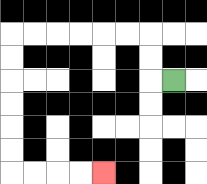{'start': '[7, 3]', 'end': '[4, 7]', 'path_directions': 'L,U,U,L,L,L,L,L,L,D,D,D,D,D,D,R,R,R,R', 'path_coordinates': '[[7, 3], [6, 3], [6, 2], [6, 1], [5, 1], [4, 1], [3, 1], [2, 1], [1, 1], [0, 1], [0, 2], [0, 3], [0, 4], [0, 5], [0, 6], [0, 7], [1, 7], [2, 7], [3, 7], [4, 7]]'}